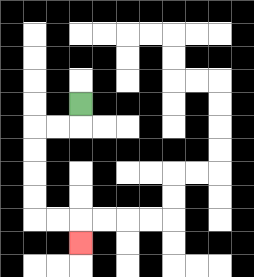{'start': '[3, 4]', 'end': '[3, 10]', 'path_directions': 'D,L,L,D,D,D,D,R,R,D', 'path_coordinates': '[[3, 4], [3, 5], [2, 5], [1, 5], [1, 6], [1, 7], [1, 8], [1, 9], [2, 9], [3, 9], [3, 10]]'}